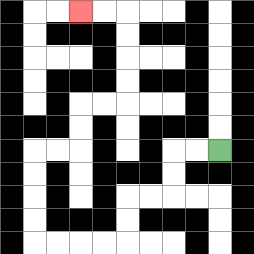{'start': '[9, 6]', 'end': '[3, 0]', 'path_directions': 'L,L,D,D,L,L,D,D,L,L,L,L,U,U,U,U,R,R,U,U,R,R,U,U,U,U,L,L', 'path_coordinates': '[[9, 6], [8, 6], [7, 6], [7, 7], [7, 8], [6, 8], [5, 8], [5, 9], [5, 10], [4, 10], [3, 10], [2, 10], [1, 10], [1, 9], [1, 8], [1, 7], [1, 6], [2, 6], [3, 6], [3, 5], [3, 4], [4, 4], [5, 4], [5, 3], [5, 2], [5, 1], [5, 0], [4, 0], [3, 0]]'}